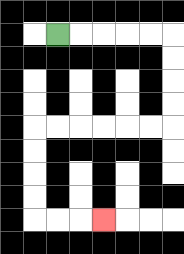{'start': '[2, 1]', 'end': '[4, 9]', 'path_directions': 'R,R,R,R,R,D,D,D,D,L,L,L,L,L,L,D,D,D,D,R,R,R', 'path_coordinates': '[[2, 1], [3, 1], [4, 1], [5, 1], [6, 1], [7, 1], [7, 2], [7, 3], [7, 4], [7, 5], [6, 5], [5, 5], [4, 5], [3, 5], [2, 5], [1, 5], [1, 6], [1, 7], [1, 8], [1, 9], [2, 9], [3, 9], [4, 9]]'}